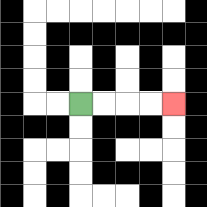{'start': '[3, 4]', 'end': '[7, 4]', 'path_directions': 'R,R,R,R', 'path_coordinates': '[[3, 4], [4, 4], [5, 4], [6, 4], [7, 4]]'}